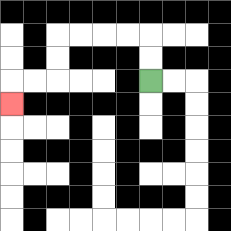{'start': '[6, 3]', 'end': '[0, 4]', 'path_directions': 'U,U,L,L,L,L,D,D,L,L,D', 'path_coordinates': '[[6, 3], [6, 2], [6, 1], [5, 1], [4, 1], [3, 1], [2, 1], [2, 2], [2, 3], [1, 3], [0, 3], [0, 4]]'}